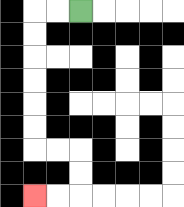{'start': '[3, 0]', 'end': '[1, 8]', 'path_directions': 'L,L,D,D,D,D,D,D,R,R,D,D,L,L', 'path_coordinates': '[[3, 0], [2, 0], [1, 0], [1, 1], [1, 2], [1, 3], [1, 4], [1, 5], [1, 6], [2, 6], [3, 6], [3, 7], [3, 8], [2, 8], [1, 8]]'}